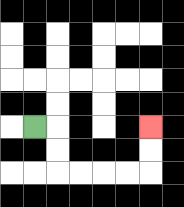{'start': '[1, 5]', 'end': '[6, 5]', 'path_directions': 'R,D,D,R,R,R,R,U,U', 'path_coordinates': '[[1, 5], [2, 5], [2, 6], [2, 7], [3, 7], [4, 7], [5, 7], [6, 7], [6, 6], [6, 5]]'}